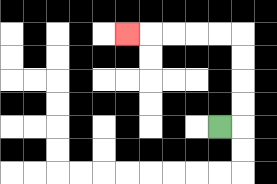{'start': '[9, 5]', 'end': '[5, 1]', 'path_directions': 'R,U,U,U,U,L,L,L,L,L', 'path_coordinates': '[[9, 5], [10, 5], [10, 4], [10, 3], [10, 2], [10, 1], [9, 1], [8, 1], [7, 1], [6, 1], [5, 1]]'}